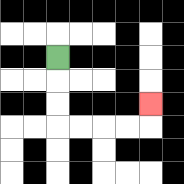{'start': '[2, 2]', 'end': '[6, 4]', 'path_directions': 'D,D,D,R,R,R,R,U', 'path_coordinates': '[[2, 2], [2, 3], [2, 4], [2, 5], [3, 5], [4, 5], [5, 5], [6, 5], [6, 4]]'}